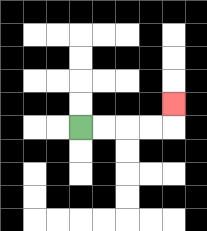{'start': '[3, 5]', 'end': '[7, 4]', 'path_directions': 'R,R,R,R,U', 'path_coordinates': '[[3, 5], [4, 5], [5, 5], [6, 5], [7, 5], [7, 4]]'}